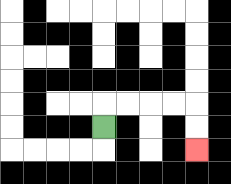{'start': '[4, 5]', 'end': '[8, 6]', 'path_directions': 'U,R,R,R,R,D,D', 'path_coordinates': '[[4, 5], [4, 4], [5, 4], [6, 4], [7, 4], [8, 4], [8, 5], [8, 6]]'}